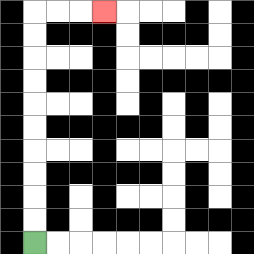{'start': '[1, 10]', 'end': '[4, 0]', 'path_directions': 'U,U,U,U,U,U,U,U,U,U,R,R,R', 'path_coordinates': '[[1, 10], [1, 9], [1, 8], [1, 7], [1, 6], [1, 5], [1, 4], [1, 3], [1, 2], [1, 1], [1, 0], [2, 0], [3, 0], [4, 0]]'}